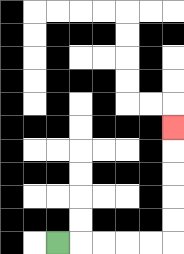{'start': '[2, 10]', 'end': '[7, 5]', 'path_directions': 'R,R,R,R,R,U,U,U,U,U', 'path_coordinates': '[[2, 10], [3, 10], [4, 10], [5, 10], [6, 10], [7, 10], [7, 9], [7, 8], [7, 7], [7, 6], [7, 5]]'}